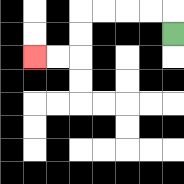{'start': '[7, 1]', 'end': '[1, 2]', 'path_directions': 'U,L,L,L,L,D,D,L,L', 'path_coordinates': '[[7, 1], [7, 0], [6, 0], [5, 0], [4, 0], [3, 0], [3, 1], [3, 2], [2, 2], [1, 2]]'}